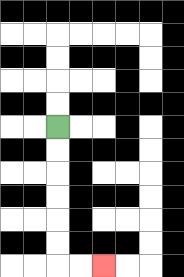{'start': '[2, 5]', 'end': '[4, 11]', 'path_directions': 'D,D,D,D,D,D,R,R', 'path_coordinates': '[[2, 5], [2, 6], [2, 7], [2, 8], [2, 9], [2, 10], [2, 11], [3, 11], [4, 11]]'}